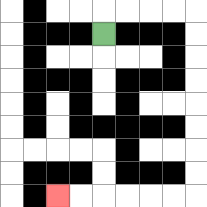{'start': '[4, 1]', 'end': '[2, 8]', 'path_directions': 'U,R,R,R,R,D,D,D,D,D,D,D,D,L,L,L,L,L,L', 'path_coordinates': '[[4, 1], [4, 0], [5, 0], [6, 0], [7, 0], [8, 0], [8, 1], [8, 2], [8, 3], [8, 4], [8, 5], [8, 6], [8, 7], [8, 8], [7, 8], [6, 8], [5, 8], [4, 8], [3, 8], [2, 8]]'}